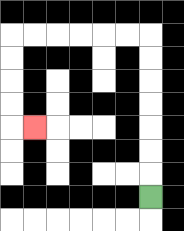{'start': '[6, 8]', 'end': '[1, 5]', 'path_directions': 'U,U,U,U,U,U,U,L,L,L,L,L,L,D,D,D,D,R', 'path_coordinates': '[[6, 8], [6, 7], [6, 6], [6, 5], [6, 4], [6, 3], [6, 2], [6, 1], [5, 1], [4, 1], [3, 1], [2, 1], [1, 1], [0, 1], [0, 2], [0, 3], [0, 4], [0, 5], [1, 5]]'}